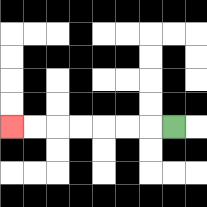{'start': '[7, 5]', 'end': '[0, 5]', 'path_directions': 'L,L,L,L,L,L,L', 'path_coordinates': '[[7, 5], [6, 5], [5, 5], [4, 5], [3, 5], [2, 5], [1, 5], [0, 5]]'}